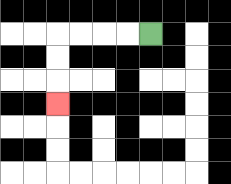{'start': '[6, 1]', 'end': '[2, 4]', 'path_directions': 'L,L,L,L,D,D,D', 'path_coordinates': '[[6, 1], [5, 1], [4, 1], [3, 1], [2, 1], [2, 2], [2, 3], [2, 4]]'}